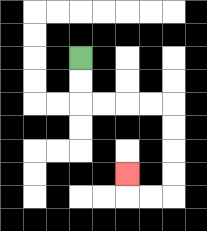{'start': '[3, 2]', 'end': '[5, 7]', 'path_directions': 'D,D,R,R,R,R,D,D,D,D,L,L,U', 'path_coordinates': '[[3, 2], [3, 3], [3, 4], [4, 4], [5, 4], [6, 4], [7, 4], [7, 5], [7, 6], [7, 7], [7, 8], [6, 8], [5, 8], [5, 7]]'}